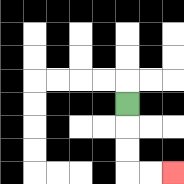{'start': '[5, 4]', 'end': '[7, 7]', 'path_directions': 'D,D,D,R,R', 'path_coordinates': '[[5, 4], [5, 5], [5, 6], [5, 7], [6, 7], [7, 7]]'}